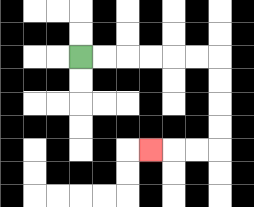{'start': '[3, 2]', 'end': '[6, 6]', 'path_directions': 'R,R,R,R,R,R,D,D,D,D,L,L,L', 'path_coordinates': '[[3, 2], [4, 2], [5, 2], [6, 2], [7, 2], [8, 2], [9, 2], [9, 3], [9, 4], [9, 5], [9, 6], [8, 6], [7, 6], [6, 6]]'}